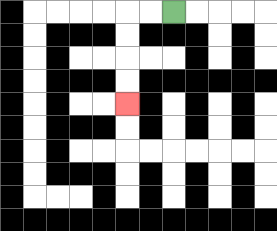{'start': '[7, 0]', 'end': '[5, 4]', 'path_directions': 'L,L,D,D,D,D', 'path_coordinates': '[[7, 0], [6, 0], [5, 0], [5, 1], [5, 2], [5, 3], [5, 4]]'}